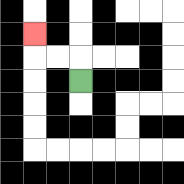{'start': '[3, 3]', 'end': '[1, 1]', 'path_directions': 'U,L,L,U', 'path_coordinates': '[[3, 3], [3, 2], [2, 2], [1, 2], [1, 1]]'}